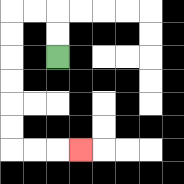{'start': '[2, 2]', 'end': '[3, 6]', 'path_directions': 'U,U,L,L,D,D,D,D,D,D,R,R,R', 'path_coordinates': '[[2, 2], [2, 1], [2, 0], [1, 0], [0, 0], [0, 1], [0, 2], [0, 3], [0, 4], [0, 5], [0, 6], [1, 6], [2, 6], [3, 6]]'}